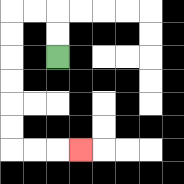{'start': '[2, 2]', 'end': '[3, 6]', 'path_directions': 'U,U,L,L,D,D,D,D,D,D,R,R,R', 'path_coordinates': '[[2, 2], [2, 1], [2, 0], [1, 0], [0, 0], [0, 1], [0, 2], [0, 3], [0, 4], [0, 5], [0, 6], [1, 6], [2, 6], [3, 6]]'}